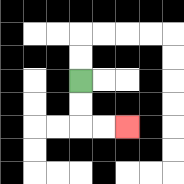{'start': '[3, 3]', 'end': '[5, 5]', 'path_directions': 'D,D,R,R', 'path_coordinates': '[[3, 3], [3, 4], [3, 5], [4, 5], [5, 5]]'}